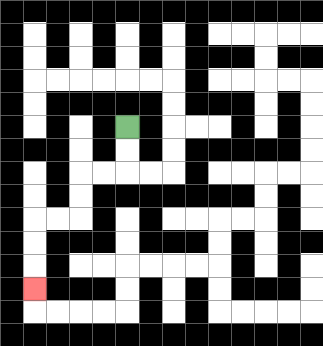{'start': '[5, 5]', 'end': '[1, 12]', 'path_directions': 'D,D,L,L,D,D,L,L,D,D,D', 'path_coordinates': '[[5, 5], [5, 6], [5, 7], [4, 7], [3, 7], [3, 8], [3, 9], [2, 9], [1, 9], [1, 10], [1, 11], [1, 12]]'}